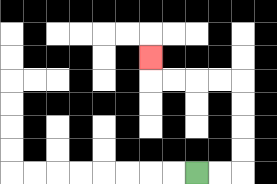{'start': '[8, 7]', 'end': '[6, 2]', 'path_directions': 'R,R,U,U,U,U,L,L,L,L,U', 'path_coordinates': '[[8, 7], [9, 7], [10, 7], [10, 6], [10, 5], [10, 4], [10, 3], [9, 3], [8, 3], [7, 3], [6, 3], [6, 2]]'}